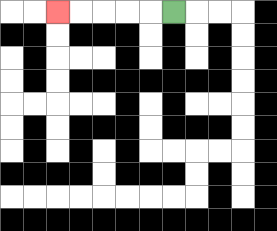{'start': '[7, 0]', 'end': '[2, 0]', 'path_directions': 'L,L,L,L,L', 'path_coordinates': '[[7, 0], [6, 0], [5, 0], [4, 0], [3, 0], [2, 0]]'}